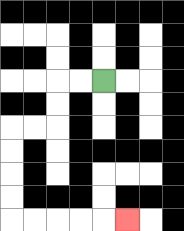{'start': '[4, 3]', 'end': '[5, 9]', 'path_directions': 'L,L,D,D,L,L,D,D,D,D,R,R,R,R,R', 'path_coordinates': '[[4, 3], [3, 3], [2, 3], [2, 4], [2, 5], [1, 5], [0, 5], [0, 6], [0, 7], [0, 8], [0, 9], [1, 9], [2, 9], [3, 9], [4, 9], [5, 9]]'}